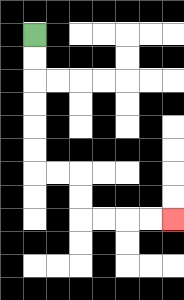{'start': '[1, 1]', 'end': '[7, 9]', 'path_directions': 'D,D,D,D,D,D,R,R,D,D,R,R,R,R', 'path_coordinates': '[[1, 1], [1, 2], [1, 3], [1, 4], [1, 5], [1, 6], [1, 7], [2, 7], [3, 7], [3, 8], [3, 9], [4, 9], [5, 9], [6, 9], [7, 9]]'}